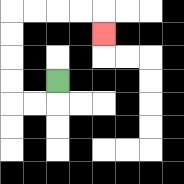{'start': '[2, 3]', 'end': '[4, 1]', 'path_directions': 'D,L,L,U,U,U,U,R,R,R,R,D', 'path_coordinates': '[[2, 3], [2, 4], [1, 4], [0, 4], [0, 3], [0, 2], [0, 1], [0, 0], [1, 0], [2, 0], [3, 0], [4, 0], [4, 1]]'}